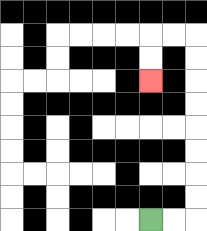{'start': '[6, 9]', 'end': '[6, 3]', 'path_directions': 'R,R,U,U,U,U,U,U,U,U,L,L,D,D', 'path_coordinates': '[[6, 9], [7, 9], [8, 9], [8, 8], [8, 7], [8, 6], [8, 5], [8, 4], [8, 3], [8, 2], [8, 1], [7, 1], [6, 1], [6, 2], [6, 3]]'}